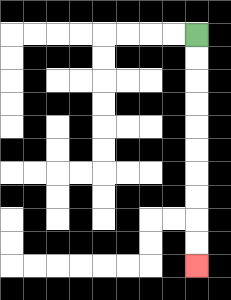{'start': '[8, 1]', 'end': '[8, 11]', 'path_directions': 'D,D,D,D,D,D,D,D,D,D', 'path_coordinates': '[[8, 1], [8, 2], [8, 3], [8, 4], [8, 5], [8, 6], [8, 7], [8, 8], [8, 9], [8, 10], [8, 11]]'}